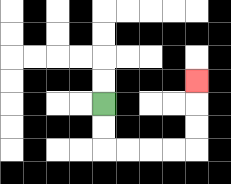{'start': '[4, 4]', 'end': '[8, 3]', 'path_directions': 'D,D,R,R,R,R,U,U,U', 'path_coordinates': '[[4, 4], [4, 5], [4, 6], [5, 6], [6, 6], [7, 6], [8, 6], [8, 5], [8, 4], [8, 3]]'}